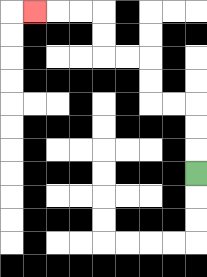{'start': '[8, 7]', 'end': '[1, 0]', 'path_directions': 'U,U,U,L,L,U,U,L,L,U,U,L,L,L', 'path_coordinates': '[[8, 7], [8, 6], [8, 5], [8, 4], [7, 4], [6, 4], [6, 3], [6, 2], [5, 2], [4, 2], [4, 1], [4, 0], [3, 0], [2, 0], [1, 0]]'}